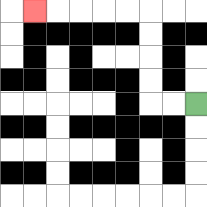{'start': '[8, 4]', 'end': '[1, 0]', 'path_directions': 'L,L,U,U,U,U,L,L,L,L,L', 'path_coordinates': '[[8, 4], [7, 4], [6, 4], [6, 3], [6, 2], [6, 1], [6, 0], [5, 0], [4, 0], [3, 0], [2, 0], [1, 0]]'}